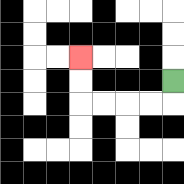{'start': '[7, 3]', 'end': '[3, 2]', 'path_directions': 'D,L,L,L,L,U,U', 'path_coordinates': '[[7, 3], [7, 4], [6, 4], [5, 4], [4, 4], [3, 4], [3, 3], [3, 2]]'}